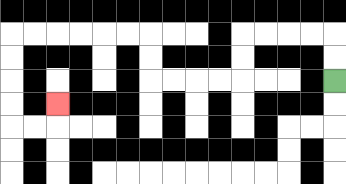{'start': '[14, 3]', 'end': '[2, 4]', 'path_directions': 'U,U,L,L,L,L,D,D,L,L,L,L,U,U,L,L,L,L,L,L,D,D,D,D,R,R,U', 'path_coordinates': '[[14, 3], [14, 2], [14, 1], [13, 1], [12, 1], [11, 1], [10, 1], [10, 2], [10, 3], [9, 3], [8, 3], [7, 3], [6, 3], [6, 2], [6, 1], [5, 1], [4, 1], [3, 1], [2, 1], [1, 1], [0, 1], [0, 2], [0, 3], [0, 4], [0, 5], [1, 5], [2, 5], [2, 4]]'}